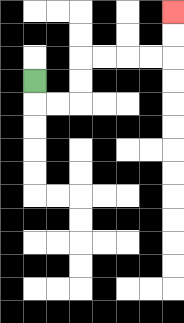{'start': '[1, 3]', 'end': '[7, 0]', 'path_directions': 'D,R,R,U,U,R,R,R,R,U,U', 'path_coordinates': '[[1, 3], [1, 4], [2, 4], [3, 4], [3, 3], [3, 2], [4, 2], [5, 2], [6, 2], [7, 2], [7, 1], [7, 0]]'}